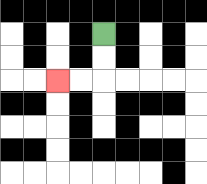{'start': '[4, 1]', 'end': '[2, 3]', 'path_directions': 'D,D,L,L', 'path_coordinates': '[[4, 1], [4, 2], [4, 3], [3, 3], [2, 3]]'}